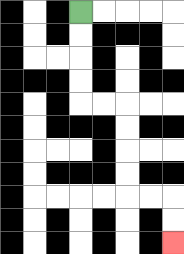{'start': '[3, 0]', 'end': '[7, 10]', 'path_directions': 'D,D,D,D,R,R,D,D,D,D,R,R,D,D', 'path_coordinates': '[[3, 0], [3, 1], [3, 2], [3, 3], [3, 4], [4, 4], [5, 4], [5, 5], [5, 6], [5, 7], [5, 8], [6, 8], [7, 8], [7, 9], [7, 10]]'}